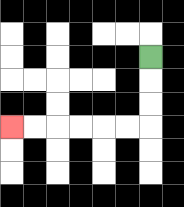{'start': '[6, 2]', 'end': '[0, 5]', 'path_directions': 'D,D,D,L,L,L,L,L,L', 'path_coordinates': '[[6, 2], [6, 3], [6, 4], [6, 5], [5, 5], [4, 5], [3, 5], [2, 5], [1, 5], [0, 5]]'}